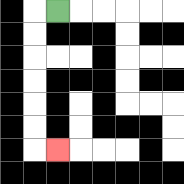{'start': '[2, 0]', 'end': '[2, 6]', 'path_directions': 'L,D,D,D,D,D,D,R', 'path_coordinates': '[[2, 0], [1, 0], [1, 1], [1, 2], [1, 3], [1, 4], [1, 5], [1, 6], [2, 6]]'}